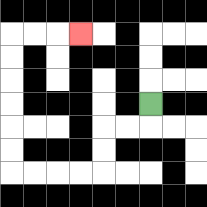{'start': '[6, 4]', 'end': '[3, 1]', 'path_directions': 'D,L,L,D,D,L,L,L,L,U,U,U,U,U,U,R,R,R', 'path_coordinates': '[[6, 4], [6, 5], [5, 5], [4, 5], [4, 6], [4, 7], [3, 7], [2, 7], [1, 7], [0, 7], [0, 6], [0, 5], [0, 4], [0, 3], [0, 2], [0, 1], [1, 1], [2, 1], [3, 1]]'}